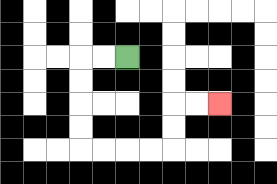{'start': '[5, 2]', 'end': '[9, 4]', 'path_directions': 'L,L,D,D,D,D,R,R,R,R,U,U,R,R', 'path_coordinates': '[[5, 2], [4, 2], [3, 2], [3, 3], [3, 4], [3, 5], [3, 6], [4, 6], [5, 6], [6, 6], [7, 6], [7, 5], [7, 4], [8, 4], [9, 4]]'}